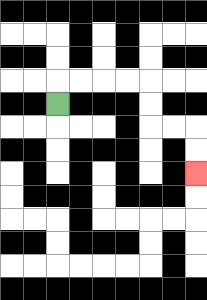{'start': '[2, 4]', 'end': '[8, 7]', 'path_directions': 'U,R,R,R,R,D,D,R,R,D,D', 'path_coordinates': '[[2, 4], [2, 3], [3, 3], [4, 3], [5, 3], [6, 3], [6, 4], [6, 5], [7, 5], [8, 5], [8, 6], [8, 7]]'}